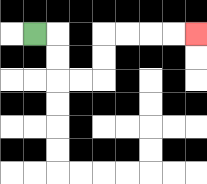{'start': '[1, 1]', 'end': '[8, 1]', 'path_directions': 'R,D,D,R,R,U,U,R,R,R,R', 'path_coordinates': '[[1, 1], [2, 1], [2, 2], [2, 3], [3, 3], [4, 3], [4, 2], [4, 1], [5, 1], [6, 1], [7, 1], [8, 1]]'}